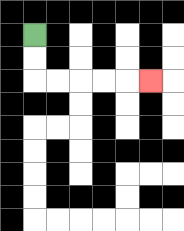{'start': '[1, 1]', 'end': '[6, 3]', 'path_directions': 'D,D,R,R,R,R,R', 'path_coordinates': '[[1, 1], [1, 2], [1, 3], [2, 3], [3, 3], [4, 3], [5, 3], [6, 3]]'}